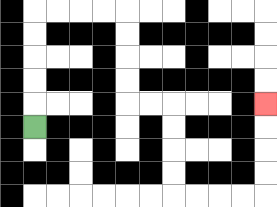{'start': '[1, 5]', 'end': '[11, 4]', 'path_directions': 'U,U,U,U,U,R,R,R,R,D,D,D,D,R,R,D,D,D,D,R,R,R,R,U,U,U,U', 'path_coordinates': '[[1, 5], [1, 4], [1, 3], [1, 2], [1, 1], [1, 0], [2, 0], [3, 0], [4, 0], [5, 0], [5, 1], [5, 2], [5, 3], [5, 4], [6, 4], [7, 4], [7, 5], [7, 6], [7, 7], [7, 8], [8, 8], [9, 8], [10, 8], [11, 8], [11, 7], [11, 6], [11, 5], [11, 4]]'}